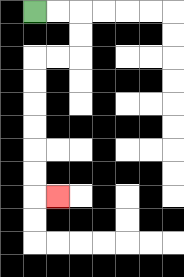{'start': '[1, 0]', 'end': '[2, 8]', 'path_directions': 'R,R,D,D,L,L,D,D,D,D,D,D,R', 'path_coordinates': '[[1, 0], [2, 0], [3, 0], [3, 1], [3, 2], [2, 2], [1, 2], [1, 3], [1, 4], [1, 5], [1, 6], [1, 7], [1, 8], [2, 8]]'}